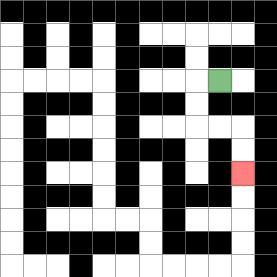{'start': '[9, 3]', 'end': '[10, 7]', 'path_directions': 'L,D,D,R,R,D,D', 'path_coordinates': '[[9, 3], [8, 3], [8, 4], [8, 5], [9, 5], [10, 5], [10, 6], [10, 7]]'}